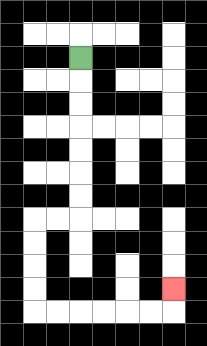{'start': '[3, 2]', 'end': '[7, 12]', 'path_directions': 'D,D,D,D,D,D,D,L,L,D,D,D,D,R,R,R,R,R,R,U', 'path_coordinates': '[[3, 2], [3, 3], [3, 4], [3, 5], [3, 6], [3, 7], [3, 8], [3, 9], [2, 9], [1, 9], [1, 10], [1, 11], [1, 12], [1, 13], [2, 13], [3, 13], [4, 13], [5, 13], [6, 13], [7, 13], [7, 12]]'}